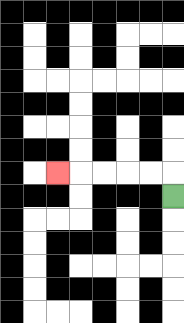{'start': '[7, 8]', 'end': '[2, 7]', 'path_directions': 'U,L,L,L,L,L', 'path_coordinates': '[[7, 8], [7, 7], [6, 7], [5, 7], [4, 7], [3, 7], [2, 7]]'}